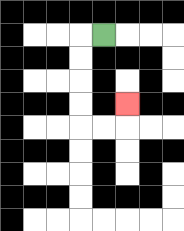{'start': '[4, 1]', 'end': '[5, 4]', 'path_directions': 'L,D,D,D,D,R,R,U', 'path_coordinates': '[[4, 1], [3, 1], [3, 2], [3, 3], [3, 4], [3, 5], [4, 5], [5, 5], [5, 4]]'}